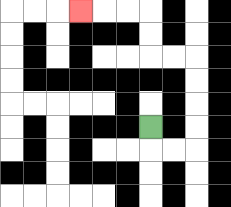{'start': '[6, 5]', 'end': '[3, 0]', 'path_directions': 'D,R,R,U,U,U,U,L,L,U,U,L,L,L', 'path_coordinates': '[[6, 5], [6, 6], [7, 6], [8, 6], [8, 5], [8, 4], [8, 3], [8, 2], [7, 2], [6, 2], [6, 1], [6, 0], [5, 0], [4, 0], [3, 0]]'}